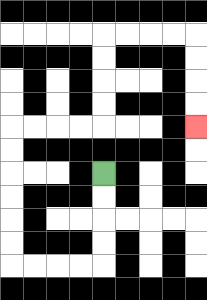{'start': '[4, 7]', 'end': '[8, 5]', 'path_directions': 'D,D,D,D,L,L,L,L,U,U,U,U,U,U,R,R,R,R,U,U,U,U,R,R,R,R,D,D,D,D', 'path_coordinates': '[[4, 7], [4, 8], [4, 9], [4, 10], [4, 11], [3, 11], [2, 11], [1, 11], [0, 11], [0, 10], [0, 9], [0, 8], [0, 7], [0, 6], [0, 5], [1, 5], [2, 5], [3, 5], [4, 5], [4, 4], [4, 3], [4, 2], [4, 1], [5, 1], [6, 1], [7, 1], [8, 1], [8, 2], [8, 3], [8, 4], [8, 5]]'}